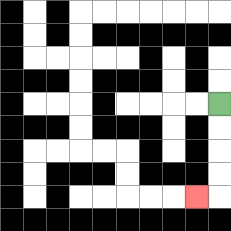{'start': '[9, 4]', 'end': '[8, 8]', 'path_directions': 'D,D,D,D,L', 'path_coordinates': '[[9, 4], [9, 5], [9, 6], [9, 7], [9, 8], [8, 8]]'}